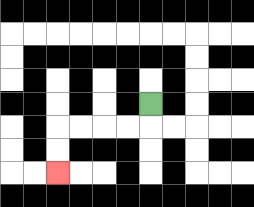{'start': '[6, 4]', 'end': '[2, 7]', 'path_directions': 'D,L,L,L,L,D,D', 'path_coordinates': '[[6, 4], [6, 5], [5, 5], [4, 5], [3, 5], [2, 5], [2, 6], [2, 7]]'}